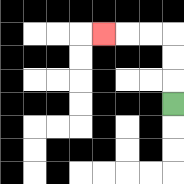{'start': '[7, 4]', 'end': '[4, 1]', 'path_directions': 'U,U,U,L,L,L', 'path_coordinates': '[[7, 4], [7, 3], [7, 2], [7, 1], [6, 1], [5, 1], [4, 1]]'}